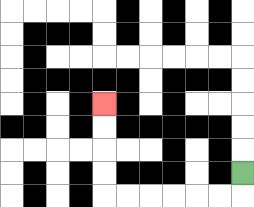{'start': '[10, 7]', 'end': '[4, 4]', 'path_directions': 'D,L,L,L,L,L,L,U,U,U,U', 'path_coordinates': '[[10, 7], [10, 8], [9, 8], [8, 8], [7, 8], [6, 8], [5, 8], [4, 8], [4, 7], [4, 6], [4, 5], [4, 4]]'}